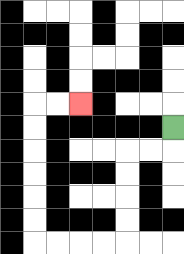{'start': '[7, 5]', 'end': '[3, 4]', 'path_directions': 'D,L,L,D,D,D,D,L,L,L,L,U,U,U,U,U,U,R,R', 'path_coordinates': '[[7, 5], [7, 6], [6, 6], [5, 6], [5, 7], [5, 8], [5, 9], [5, 10], [4, 10], [3, 10], [2, 10], [1, 10], [1, 9], [1, 8], [1, 7], [1, 6], [1, 5], [1, 4], [2, 4], [3, 4]]'}